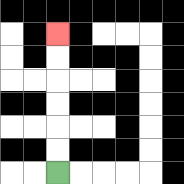{'start': '[2, 7]', 'end': '[2, 1]', 'path_directions': 'U,U,U,U,U,U', 'path_coordinates': '[[2, 7], [2, 6], [2, 5], [2, 4], [2, 3], [2, 2], [2, 1]]'}